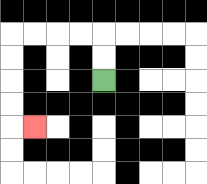{'start': '[4, 3]', 'end': '[1, 5]', 'path_directions': 'U,U,L,L,L,L,D,D,D,D,R', 'path_coordinates': '[[4, 3], [4, 2], [4, 1], [3, 1], [2, 1], [1, 1], [0, 1], [0, 2], [0, 3], [0, 4], [0, 5], [1, 5]]'}